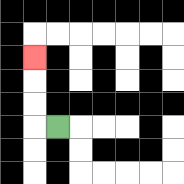{'start': '[2, 5]', 'end': '[1, 2]', 'path_directions': 'L,U,U,U', 'path_coordinates': '[[2, 5], [1, 5], [1, 4], [1, 3], [1, 2]]'}